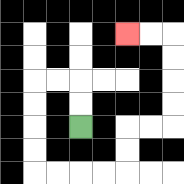{'start': '[3, 5]', 'end': '[5, 1]', 'path_directions': 'U,U,L,L,D,D,D,D,R,R,R,R,U,U,R,R,U,U,U,U,L,L', 'path_coordinates': '[[3, 5], [3, 4], [3, 3], [2, 3], [1, 3], [1, 4], [1, 5], [1, 6], [1, 7], [2, 7], [3, 7], [4, 7], [5, 7], [5, 6], [5, 5], [6, 5], [7, 5], [7, 4], [7, 3], [7, 2], [7, 1], [6, 1], [5, 1]]'}